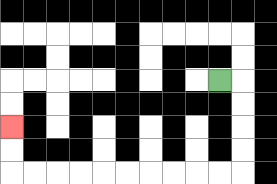{'start': '[9, 3]', 'end': '[0, 5]', 'path_directions': 'R,D,D,D,D,L,L,L,L,L,L,L,L,L,L,U,U', 'path_coordinates': '[[9, 3], [10, 3], [10, 4], [10, 5], [10, 6], [10, 7], [9, 7], [8, 7], [7, 7], [6, 7], [5, 7], [4, 7], [3, 7], [2, 7], [1, 7], [0, 7], [0, 6], [0, 5]]'}